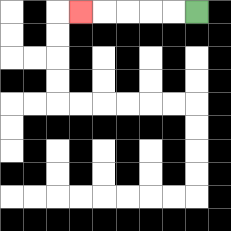{'start': '[8, 0]', 'end': '[3, 0]', 'path_directions': 'L,L,L,L,L', 'path_coordinates': '[[8, 0], [7, 0], [6, 0], [5, 0], [4, 0], [3, 0]]'}